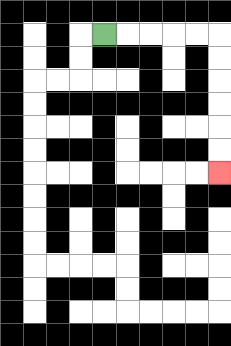{'start': '[4, 1]', 'end': '[9, 7]', 'path_directions': 'R,R,R,R,R,D,D,D,D,D,D', 'path_coordinates': '[[4, 1], [5, 1], [6, 1], [7, 1], [8, 1], [9, 1], [9, 2], [9, 3], [9, 4], [9, 5], [9, 6], [9, 7]]'}